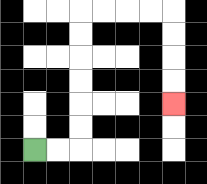{'start': '[1, 6]', 'end': '[7, 4]', 'path_directions': 'R,R,U,U,U,U,U,U,R,R,R,R,D,D,D,D', 'path_coordinates': '[[1, 6], [2, 6], [3, 6], [3, 5], [3, 4], [3, 3], [3, 2], [3, 1], [3, 0], [4, 0], [5, 0], [6, 0], [7, 0], [7, 1], [7, 2], [7, 3], [7, 4]]'}